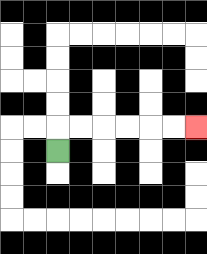{'start': '[2, 6]', 'end': '[8, 5]', 'path_directions': 'U,R,R,R,R,R,R', 'path_coordinates': '[[2, 6], [2, 5], [3, 5], [4, 5], [5, 5], [6, 5], [7, 5], [8, 5]]'}